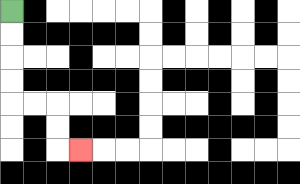{'start': '[0, 0]', 'end': '[3, 6]', 'path_directions': 'D,D,D,D,R,R,D,D,R', 'path_coordinates': '[[0, 0], [0, 1], [0, 2], [0, 3], [0, 4], [1, 4], [2, 4], [2, 5], [2, 6], [3, 6]]'}